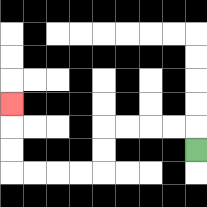{'start': '[8, 6]', 'end': '[0, 4]', 'path_directions': 'U,L,L,L,L,D,D,L,L,L,L,U,U,U', 'path_coordinates': '[[8, 6], [8, 5], [7, 5], [6, 5], [5, 5], [4, 5], [4, 6], [4, 7], [3, 7], [2, 7], [1, 7], [0, 7], [0, 6], [0, 5], [0, 4]]'}